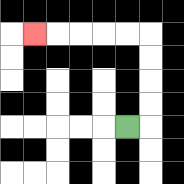{'start': '[5, 5]', 'end': '[1, 1]', 'path_directions': 'R,U,U,U,U,L,L,L,L,L', 'path_coordinates': '[[5, 5], [6, 5], [6, 4], [6, 3], [6, 2], [6, 1], [5, 1], [4, 1], [3, 1], [2, 1], [1, 1]]'}